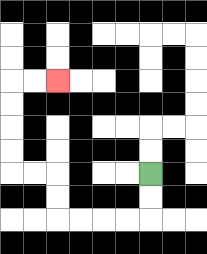{'start': '[6, 7]', 'end': '[2, 3]', 'path_directions': 'D,D,L,L,L,L,U,U,L,L,U,U,U,U,R,R', 'path_coordinates': '[[6, 7], [6, 8], [6, 9], [5, 9], [4, 9], [3, 9], [2, 9], [2, 8], [2, 7], [1, 7], [0, 7], [0, 6], [0, 5], [0, 4], [0, 3], [1, 3], [2, 3]]'}